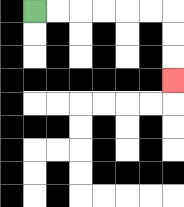{'start': '[1, 0]', 'end': '[7, 3]', 'path_directions': 'R,R,R,R,R,R,D,D,D', 'path_coordinates': '[[1, 0], [2, 0], [3, 0], [4, 0], [5, 0], [6, 0], [7, 0], [7, 1], [7, 2], [7, 3]]'}